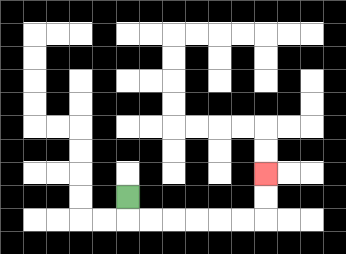{'start': '[5, 8]', 'end': '[11, 7]', 'path_directions': 'D,R,R,R,R,R,R,U,U', 'path_coordinates': '[[5, 8], [5, 9], [6, 9], [7, 9], [8, 9], [9, 9], [10, 9], [11, 9], [11, 8], [11, 7]]'}